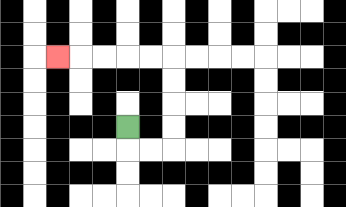{'start': '[5, 5]', 'end': '[2, 2]', 'path_directions': 'D,R,R,U,U,U,U,L,L,L,L,L', 'path_coordinates': '[[5, 5], [5, 6], [6, 6], [7, 6], [7, 5], [7, 4], [7, 3], [7, 2], [6, 2], [5, 2], [4, 2], [3, 2], [2, 2]]'}